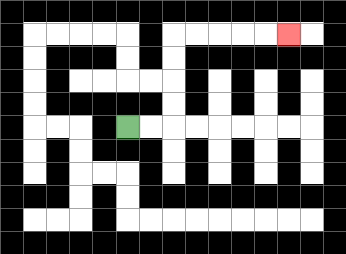{'start': '[5, 5]', 'end': '[12, 1]', 'path_directions': 'R,R,U,U,U,U,R,R,R,R,R', 'path_coordinates': '[[5, 5], [6, 5], [7, 5], [7, 4], [7, 3], [7, 2], [7, 1], [8, 1], [9, 1], [10, 1], [11, 1], [12, 1]]'}